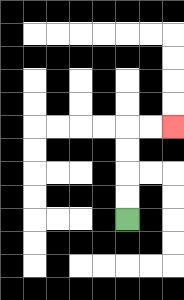{'start': '[5, 9]', 'end': '[7, 5]', 'path_directions': 'U,U,U,U,R,R', 'path_coordinates': '[[5, 9], [5, 8], [5, 7], [5, 6], [5, 5], [6, 5], [7, 5]]'}